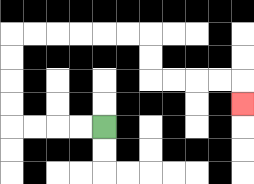{'start': '[4, 5]', 'end': '[10, 4]', 'path_directions': 'L,L,L,L,U,U,U,U,R,R,R,R,R,R,D,D,R,R,R,R,D', 'path_coordinates': '[[4, 5], [3, 5], [2, 5], [1, 5], [0, 5], [0, 4], [0, 3], [0, 2], [0, 1], [1, 1], [2, 1], [3, 1], [4, 1], [5, 1], [6, 1], [6, 2], [6, 3], [7, 3], [8, 3], [9, 3], [10, 3], [10, 4]]'}